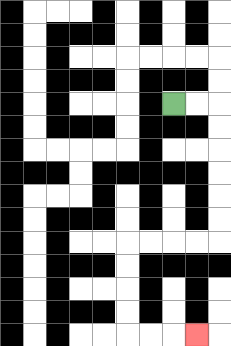{'start': '[7, 4]', 'end': '[8, 14]', 'path_directions': 'R,R,D,D,D,D,D,D,L,L,L,L,D,D,D,D,R,R,R', 'path_coordinates': '[[7, 4], [8, 4], [9, 4], [9, 5], [9, 6], [9, 7], [9, 8], [9, 9], [9, 10], [8, 10], [7, 10], [6, 10], [5, 10], [5, 11], [5, 12], [5, 13], [5, 14], [6, 14], [7, 14], [8, 14]]'}